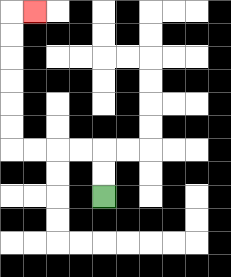{'start': '[4, 8]', 'end': '[1, 0]', 'path_directions': 'U,U,L,L,L,L,U,U,U,U,U,U,R', 'path_coordinates': '[[4, 8], [4, 7], [4, 6], [3, 6], [2, 6], [1, 6], [0, 6], [0, 5], [0, 4], [0, 3], [0, 2], [0, 1], [0, 0], [1, 0]]'}